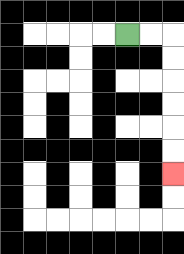{'start': '[5, 1]', 'end': '[7, 7]', 'path_directions': 'R,R,D,D,D,D,D,D', 'path_coordinates': '[[5, 1], [6, 1], [7, 1], [7, 2], [7, 3], [7, 4], [7, 5], [7, 6], [7, 7]]'}